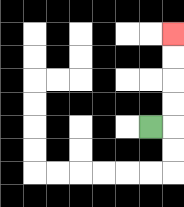{'start': '[6, 5]', 'end': '[7, 1]', 'path_directions': 'R,U,U,U,U', 'path_coordinates': '[[6, 5], [7, 5], [7, 4], [7, 3], [7, 2], [7, 1]]'}